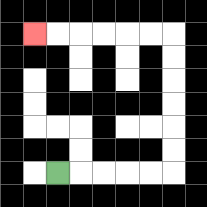{'start': '[2, 7]', 'end': '[1, 1]', 'path_directions': 'R,R,R,R,R,U,U,U,U,U,U,L,L,L,L,L,L', 'path_coordinates': '[[2, 7], [3, 7], [4, 7], [5, 7], [6, 7], [7, 7], [7, 6], [7, 5], [7, 4], [7, 3], [7, 2], [7, 1], [6, 1], [5, 1], [4, 1], [3, 1], [2, 1], [1, 1]]'}